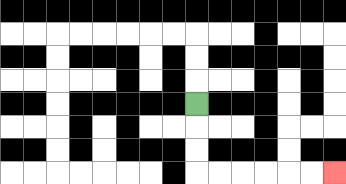{'start': '[8, 4]', 'end': '[14, 7]', 'path_directions': 'D,D,D,R,R,R,R,R,R', 'path_coordinates': '[[8, 4], [8, 5], [8, 6], [8, 7], [9, 7], [10, 7], [11, 7], [12, 7], [13, 7], [14, 7]]'}